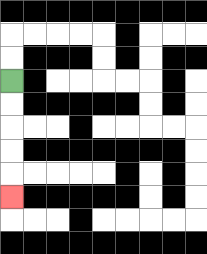{'start': '[0, 3]', 'end': '[0, 8]', 'path_directions': 'D,D,D,D,D', 'path_coordinates': '[[0, 3], [0, 4], [0, 5], [0, 6], [0, 7], [0, 8]]'}